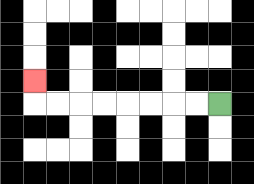{'start': '[9, 4]', 'end': '[1, 3]', 'path_directions': 'L,L,L,L,L,L,L,L,U', 'path_coordinates': '[[9, 4], [8, 4], [7, 4], [6, 4], [5, 4], [4, 4], [3, 4], [2, 4], [1, 4], [1, 3]]'}